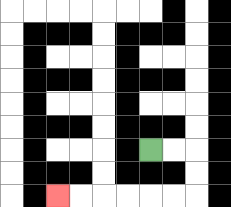{'start': '[6, 6]', 'end': '[2, 8]', 'path_directions': 'R,R,D,D,L,L,L,L,L,L', 'path_coordinates': '[[6, 6], [7, 6], [8, 6], [8, 7], [8, 8], [7, 8], [6, 8], [5, 8], [4, 8], [3, 8], [2, 8]]'}